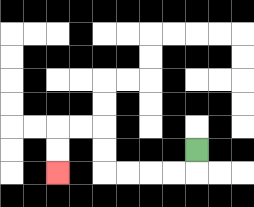{'start': '[8, 6]', 'end': '[2, 7]', 'path_directions': 'D,L,L,L,L,U,U,L,L,D,D', 'path_coordinates': '[[8, 6], [8, 7], [7, 7], [6, 7], [5, 7], [4, 7], [4, 6], [4, 5], [3, 5], [2, 5], [2, 6], [2, 7]]'}